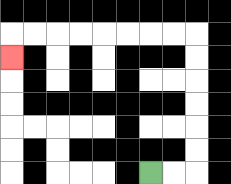{'start': '[6, 7]', 'end': '[0, 2]', 'path_directions': 'R,R,U,U,U,U,U,U,L,L,L,L,L,L,L,L,D', 'path_coordinates': '[[6, 7], [7, 7], [8, 7], [8, 6], [8, 5], [8, 4], [8, 3], [8, 2], [8, 1], [7, 1], [6, 1], [5, 1], [4, 1], [3, 1], [2, 1], [1, 1], [0, 1], [0, 2]]'}